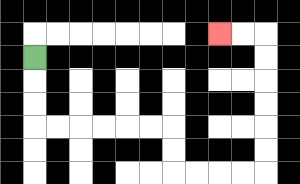{'start': '[1, 2]', 'end': '[9, 1]', 'path_directions': 'D,D,D,R,R,R,R,R,R,D,D,R,R,R,R,U,U,U,U,U,U,L,L', 'path_coordinates': '[[1, 2], [1, 3], [1, 4], [1, 5], [2, 5], [3, 5], [4, 5], [5, 5], [6, 5], [7, 5], [7, 6], [7, 7], [8, 7], [9, 7], [10, 7], [11, 7], [11, 6], [11, 5], [11, 4], [11, 3], [11, 2], [11, 1], [10, 1], [9, 1]]'}